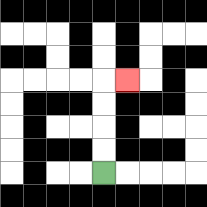{'start': '[4, 7]', 'end': '[5, 3]', 'path_directions': 'U,U,U,U,R', 'path_coordinates': '[[4, 7], [4, 6], [4, 5], [4, 4], [4, 3], [5, 3]]'}